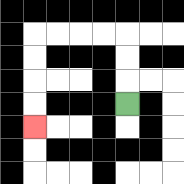{'start': '[5, 4]', 'end': '[1, 5]', 'path_directions': 'U,U,U,L,L,L,L,D,D,D,D', 'path_coordinates': '[[5, 4], [5, 3], [5, 2], [5, 1], [4, 1], [3, 1], [2, 1], [1, 1], [1, 2], [1, 3], [1, 4], [1, 5]]'}